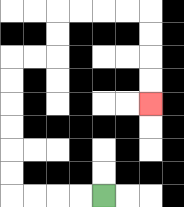{'start': '[4, 8]', 'end': '[6, 4]', 'path_directions': 'L,L,L,L,U,U,U,U,U,U,R,R,U,U,R,R,R,R,D,D,D,D', 'path_coordinates': '[[4, 8], [3, 8], [2, 8], [1, 8], [0, 8], [0, 7], [0, 6], [0, 5], [0, 4], [0, 3], [0, 2], [1, 2], [2, 2], [2, 1], [2, 0], [3, 0], [4, 0], [5, 0], [6, 0], [6, 1], [6, 2], [6, 3], [6, 4]]'}